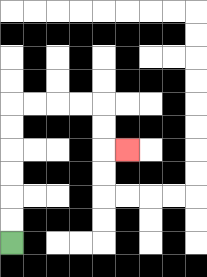{'start': '[0, 10]', 'end': '[5, 6]', 'path_directions': 'U,U,U,U,U,U,R,R,R,R,D,D,R', 'path_coordinates': '[[0, 10], [0, 9], [0, 8], [0, 7], [0, 6], [0, 5], [0, 4], [1, 4], [2, 4], [3, 4], [4, 4], [4, 5], [4, 6], [5, 6]]'}